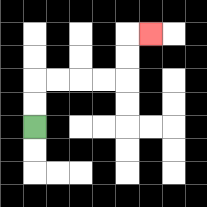{'start': '[1, 5]', 'end': '[6, 1]', 'path_directions': 'U,U,R,R,R,R,U,U,R', 'path_coordinates': '[[1, 5], [1, 4], [1, 3], [2, 3], [3, 3], [4, 3], [5, 3], [5, 2], [5, 1], [6, 1]]'}